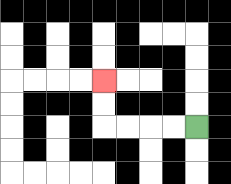{'start': '[8, 5]', 'end': '[4, 3]', 'path_directions': 'L,L,L,L,U,U', 'path_coordinates': '[[8, 5], [7, 5], [6, 5], [5, 5], [4, 5], [4, 4], [4, 3]]'}